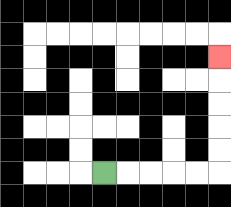{'start': '[4, 7]', 'end': '[9, 2]', 'path_directions': 'R,R,R,R,R,U,U,U,U,U', 'path_coordinates': '[[4, 7], [5, 7], [6, 7], [7, 7], [8, 7], [9, 7], [9, 6], [9, 5], [9, 4], [9, 3], [9, 2]]'}